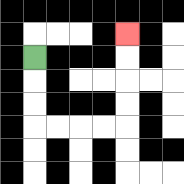{'start': '[1, 2]', 'end': '[5, 1]', 'path_directions': 'D,D,D,R,R,R,R,U,U,U,U', 'path_coordinates': '[[1, 2], [1, 3], [1, 4], [1, 5], [2, 5], [3, 5], [4, 5], [5, 5], [5, 4], [5, 3], [5, 2], [5, 1]]'}